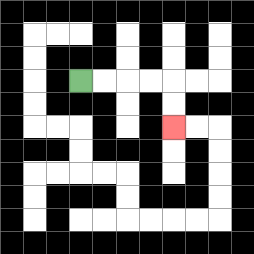{'start': '[3, 3]', 'end': '[7, 5]', 'path_directions': 'R,R,R,R,D,D', 'path_coordinates': '[[3, 3], [4, 3], [5, 3], [6, 3], [7, 3], [7, 4], [7, 5]]'}